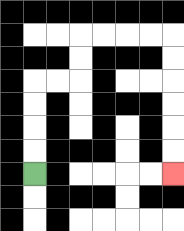{'start': '[1, 7]', 'end': '[7, 7]', 'path_directions': 'U,U,U,U,R,R,U,U,R,R,R,R,D,D,D,D,D,D', 'path_coordinates': '[[1, 7], [1, 6], [1, 5], [1, 4], [1, 3], [2, 3], [3, 3], [3, 2], [3, 1], [4, 1], [5, 1], [6, 1], [7, 1], [7, 2], [7, 3], [7, 4], [7, 5], [7, 6], [7, 7]]'}